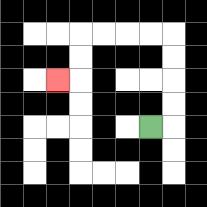{'start': '[6, 5]', 'end': '[2, 3]', 'path_directions': 'R,U,U,U,U,L,L,L,L,D,D,L', 'path_coordinates': '[[6, 5], [7, 5], [7, 4], [7, 3], [7, 2], [7, 1], [6, 1], [5, 1], [4, 1], [3, 1], [3, 2], [3, 3], [2, 3]]'}